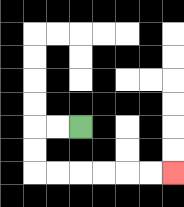{'start': '[3, 5]', 'end': '[7, 7]', 'path_directions': 'L,L,D,D,R,R,R,R,R,R', 'path_coordinates': '[[3, 5], [2, 5], [1, 5], [1, 6], [1, 7], [2, 7], [3, 7], [4, 7], [5, 7], [6, 7], [7, 7]]'}